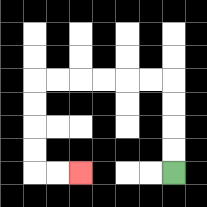{'start': '[7, 7]', 'end': '[3, 7]', 'path_directions': 'U,U,U,U,L,L,L,L,L,L,D,D,D,D,R,R', 'path_coordinates': '[[7, 7], [7, 6], [7, 5], [7, 4], [7, 3], [6, 3], [5, 3], [4, 3], [3, 3], [2, 3], [1, 3], [1, 4], [1, 5], [1, 6], [1, 7], [2, 7], [3, 7]]'}